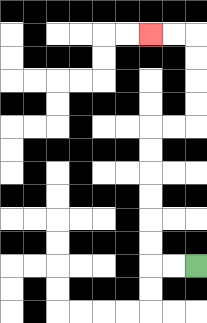{'start': '[8, 11]', 'end': '[6, 1]', 'path_directions': 'L,L,U,U,U,U,U,U,R,R,U,U,U,U,L,L', 'path_coordinates': '[[8, 11], [7, 11], [6, 11], [6, 10], [6, 9], [6, 8], [6, 7], [6, 6], [6, 5], [7, 5], [8, 5], [8, 4], [8, 3], [8, 2], [8, 1], [7, 1], [6, 1]]'}